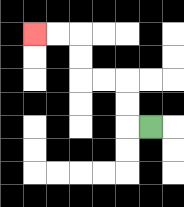{'start': '[6, 5]', 'end': '[1, 1]', 'path_directions': 'L,U,U,L,L,U,U,L,L', 'path_coordinates': '[[6, 5], [5, 5], [5, 4], [5, 3], [4, 3], [3, 3], [3, 2], [3, 1], [2, 1], [1, 1]]'}